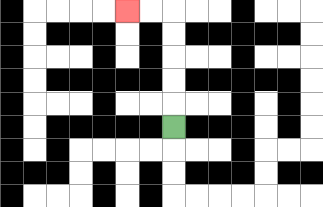{'start': '[7, 5]', 'end': '[5, 0]', 'path_directions': 'U,U,U,U,U,L,L', 'path_coordinates': '[[7, 5], [7, 4], [7, 3], [7, 2], [7, 1], [7, 0], [6, 0], [5, 0]]'}